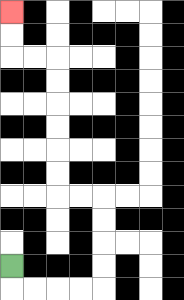{'start': '[0, 11]', 'end': '[0, 0]', 'path_directions': 'D,R,R,R,R,U,U,U,U,L,L,U,U,U,U,U,U,L,L,U,U', 'path_coordinates': '[[0, 11], [0, 12], [1, 12], [2, 12], [3, 12], [4, 12], [4, 11], [4, 10], [4, 9], [4, 8], [3, 8], [2, 8], [2, 7], [2, 6], [2, 5], [2, 4], [2, 3], [2, 2], [1, 2], [0, 2], [0, 1], [0, 0]]'}